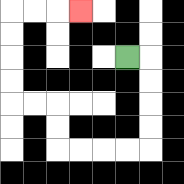{'start': '[5, 2]', 'end': '[3, 0]', 'path_directions': 'R,D,D,D,D,L,L,L,L,U,U,L,L,U,U,U,U,R,R,R', 'path_coordinates': '[[5, 2], [6, 2], [6, 3], [6, 4], [6, 5], [6, 6], [5, 6], [4, 6], [3, 6], [2, 6], [2, 5], [2, 4], [1, 4], [0, 4], [0, 3], [0, 2], [0, 1], [0, 0], [1, 0], [2, 0], [3, 0]]'}